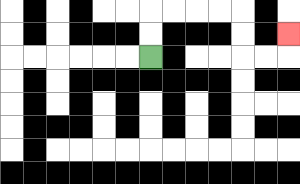{'start': '[6, 2]', 'end': '[12, 1]', 'path_directions': 'U,U,R,R,R,R,D,D,R,R,U', 'path_coordinates': '[[6, 2], [6, 1], [6, 0], [7, 0], [8, 0], [9, 0], [10, 0], [10, 1], [10, 2], [11, 2], [12, 2], [12, 1]]'}